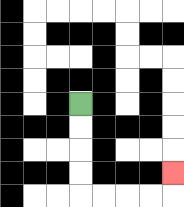{'start': '[3, 4]', 'end': '[7, 7]', 'path_directions': 'D,D,D,D,R,R,R,R,U', 'path_coordinates': '[[3, 4], [3, 5], [3, 6], [3, 7], [3, 8], [4, 8], [5, 8], [6, 8], [7, 8], [7, 7]]'}